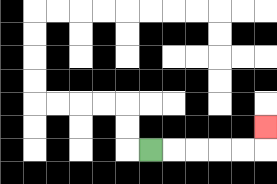{'start': '[6, 6]', 'end': '[11, 5]', 'path_directions': 'R,R,R,R,R,U', 'path_coordinates': '[[6, 6], [7, 6], [8, 6], [9, 6], [10, 6], [11, 6], [11, 5]]'}